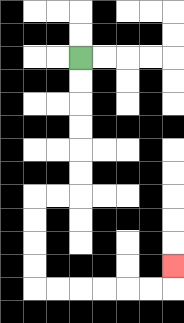{'start': '[3, 2]', 'end': '[7, 11]', 'path_directions': 'D,D,D,D,D,D,L,L,D,D,D,D,R,R,R,R,R,R,U', 'path_coordinates': '[[3, 2], [3, 3], [3, 4], [3, 5], [3, 6], [3, 7], [3, 8], [2, 8], [1, 8], [1, 9], [1, 10], [1, 11], [1, 12], [2, 12], [3, 12], [4, 12], [5, 12], [6, 12], [7, 12], [7, 11]]'}